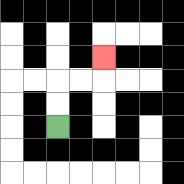{'start': '[2, 5]', 'end': '[4, 2]', 'path_directions': 'U,U,R,R,U', 'path_coordinates': '[[2, 5], [2, 4], [2, 3], [3, 3], [4, 3], [4, 2]]'}